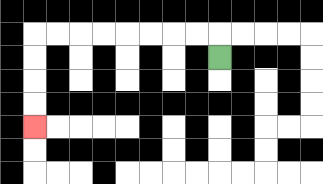{'start': '[9, 2]', 'end': '[1, 5]', 'path_directions': 'U,L,L,L,L,L,L,L,L,D,D,D,D', 'path_coordinates': '[[9, 2], [9, 1], [8, 1], [7, 1], [6, 1], [5, 1], [4, 1], [3, 1], [2, 1], [1, 1], [1, 2], [1, 3], [1, 4], [1, 5]]'}